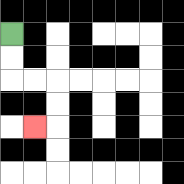{'start': '[0, 1]', 'end': '[1, 5]', 'path_directions': 'D,D,R,R,D,D,L', 'path_coordinates': '[[0, 1], [0, 2], [0, 3], [1, 3], [2, 3], [2, 4], [2, 5], [1, 5]]'}